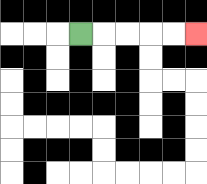{'start': '[3, 1]', 'end': '[8, 1]', 'path_directions': 'R,R,R,R,R', 'path_coordinates': '[[3, 1], [4, 1], [5, 1], [6, 1], [7, 1], [8, 1]]'}